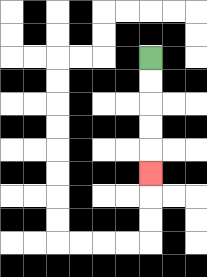{'start': '[6, 2]', 'end': '[6, 7]', 'path_directions': 'D,D,D,D,D', 'path_coordinates': '[[6, 2], [6, 3], [6, 4], [6, 5], [6, 6], [6, 7]]'}